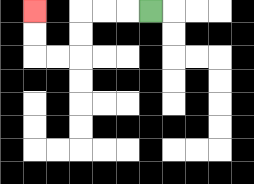{'start': '[6, 0]', 'end': '[1, 0]', 'path_directions': 'L,L,L,D,D,L,L,U,U', 'path_coordinates': '[[6, 0], [5, 0], [4, 0], [3, 0], [3, 1], [3, 2], [2, 2], [1, 2], [1, 1], [1, 0]]'}